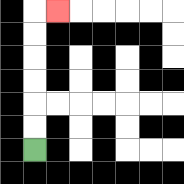{'start': '[1, 6]', 'end': '[2, 0]', 'path_directions': 'U,U,U,U,U,U,R', 'path_coordinates': '[[1, 6], [1, 5], [1, 4], [1, 3], [1, 2], [1, 1], [1, 0], [2, 0]]'}